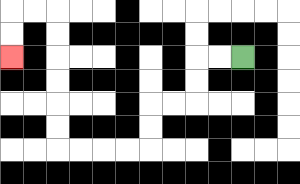{'start': '[10, 2]', 'end': '[0, 2]', 'path_directions': 'L,L,D,D,L,L,D,D,L,L,L,L,U,U,U,U,U,U,L,L,D,D', 'path_coordinates': '[[10, 2], [9, 2], [8, 2], [8, 3], [8, 4], [7, 4], [6, 4], [6, 5], [6, 6], [5, 6], [4, 6], [3, 6], [2, 6], [2, 5], [2, 4], [2, 3], [2, 2], [2, 1], [2, 0], [1, 0], [0, 0], [0, 1], [0, 2]]'}